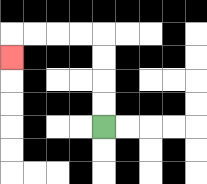{'start': '[4, 5]', 'end': '[0, 2]', 'path_directions': 'U,U,U,U,L,L,L,L,D', 'path_coordinates': '[[4, 5], [4, 4], [4, 3], [4, 2], [4, 1], [3, 1], [2, 1], [1, 1], [0, 1], [0, 2]]'}